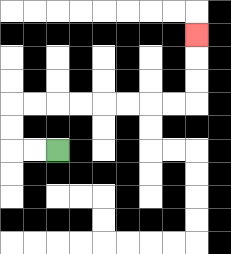{'start': '[2, 6]', 'end': '[8, 1]', 'path_directions': 'L,L,U,U,R,R,R,R,R,R,R,R,U,U,U', 'path_coordinates': '[[2, 6], [1, 6], [0, 6], [0, 5], [0, 4], [1, 4], [2, 4], [3, 4], [4, 4], [5, 4], [6, 4], [7, 4], [8, 4], [8, 3], [8, 2], [8, 1]]'}